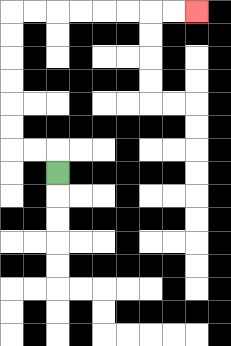{'start': '[2, 7]', 'end': '[8, 0]', 'path_directions': 'U,L,L,U,U,U,U,U,U,R,R,R,R,R,R,R,R', 'path_coordinates': '[[2, 7], [2, 6], [1, 6], [0, 6], [0, 5], [0, 4], [0, 3], [0, 2], [0, 1], [0, 0], [1, 0], [2, 0], [3, 0], [4, 0], [5, 0], [6, 0], [7, 0], [8, 0]]'}